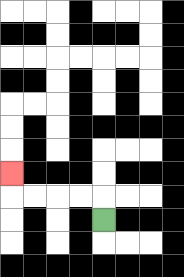{'start': '[4, 9]', 'end': '[0, 7]', 'path_directions': 'U,L,L,L,L,U', 'path_coordinates': '[[4, 9], [4, 8], [3, 8], [2, 8], [1, 8], [0, 8], [0, 7]]'}